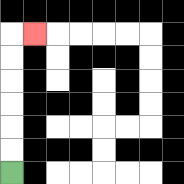{'start': '[0, 7]', 'end': '[1, 1]', 'path_directions': 'U,U,U,U,U,U,R', 'path_coordinates': '[[0, 7], [0, 6], [0, 5], [0, 4], [0, 3], [0, 2], [0, 1], [1, 1]]'}